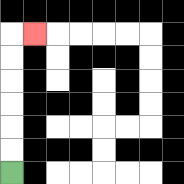{'start': '[0, 7]', 'end': '[1, 1]', 'path_directions': 'U,U,U,U,U,U,R', 'path_coordinates': '[[0, 7], [0, 6], [0, 5], [0, 4], [0, 3], [0, 2], [0, 1], [1, 1]]'}